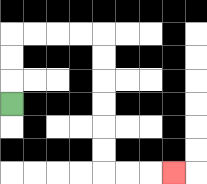{'start': '[0, 4]', 'end': '[7, 7]', 'path_directions': 'U,U,U,R,R,R,R,D,D,D,D,D,D,R,R,R', 'path_coordinates': '[[0, 4], [0, 3], [0, 2], [0, 1], [1, 1], [2, 1], [3, 1], [4, 1], [4, 2], [4, 3], [4, 4], [4, 5], [4, 6], [4, 7], [5, 7], [6, 7], [7, 7]]'}